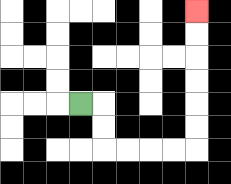{'start': '[3, 4]', 'end': '[8, 0]', 'path_directions': 'R,D,D,R,R,R,R,U,U,U,U,U,U', 'path_coordinates': '[[3, 4], [4, 4], [4, 5], [4, 6], [5, 6], [6, 6], [7, 6], [8, 6], [8, 5], [8, 4], [8, 3], [8, 2], [8, 1], [8, 0]]'}